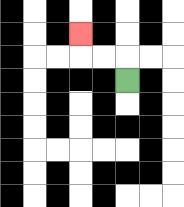{'start': '[5, 3]', 'end': '[3, 1]', 'path_directions': 'U,L,L,U', 'path_coordinates': '[[5, 3], [5, 2], [4, 2], [3, 2], [3, 1]]'}